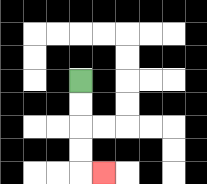{'start': '[3, 3]', 'end': '[4, 7]', 'path_directions': 'D,D,D,D,R', 'path_coordinates': '[[3, 3], [3, 4], [3, 5], [3, 6], [3, 7], [4, 7]]'}